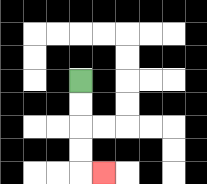{'start': '[3, 3]', 'end': '[4, 7]', 'path_directions': 'D,D,D,D,R', 'path_coordinates': '[[3, 3], [3, 4], [3, 5], [3, 6], [3, 7], [4, 7]]'}